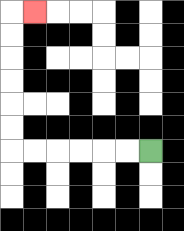{'start': '[6, 6]', 'end': '[1, 0]', 'path_directions': 'L,L,L,L,L,L,U,U,U,U,U,U,R', 'path_coordinates': '[[6, 6], [5, 6], [4, 6], [3, 6], [2, 6], [1, 6], [0, 6], [0, 5], [0, 4], [0, 3], [0, 2], [0, 1], [0, 0], [1, 0]]'}